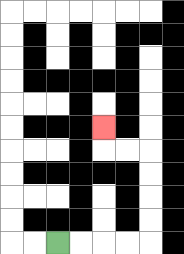{'start': '[2, 10]', 'end': '[4, 5]', 'path_directions': 'R,R,R,R,U,U,U,U,L,L,U', 'path_coordinates': '[[2, 10], [3, 10], [4, 10], [5, 10], [6, 10], [6, 9], [6, 8], [6, 7], [6, 6], [5, 6], [4, 6], [4, 5]]'}